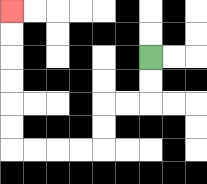{'start': '[6, 2]', 'end': '[0, 0]', 'path_directions': 'D,D,L,L,D,D,L,L,L,L,U,U,U,U,U,U', 'path_coordinates': '[[6, 2], [6, 3], [6, 4], [5, 4], [4, 4], [4, 5], [4, 6], [3, 6], [2, 6], [1, 6], [0, 6], [0, 5], [0, 4], [0, 3], [0, 2], [0, 1], [0, 0]]'}